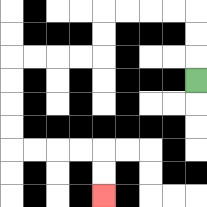{'start': '[8, 3]', 'end': '[4, 8]', 'path_directions': 'U,U,U,L,L,L,L,D,D,L,L,L,L,D,D,D,D,R,R,R,R,D,D', 'path_coordinates': '[[8, 3], [8, 2], [8, 1], [8, 0], [7, 0], [6, 0], [5, 0], [4, 0], [4, 1], [4, 2], [3, 2], [2, 2], [1, 2], [0, 2], [0, 3], [0, 4], [0, 5], [0, 6], [1, 6], [2, 6], [3, 6], [4, 6], [4, 7], [4, 8]]'}